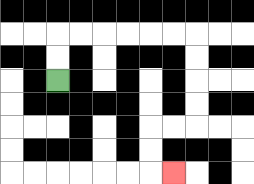{'start': '[2, 3]', 'end': '[7, 7]', 'path_directions': 'U,U,R,R,R,R,R,R,D,D,D,D,L,L,D,D,R', 'path_coordinates': '[[2, 3], [2, 2], [2, 1], [3, 1], [4, 1], [5, 1], [6, 1], [7, 1], [8, 1], [8, 2], [8, 3], [8, 4], [8, 5], [7, 5], [6, 5], [6, 6], [6, 7], [7, 7]]'}